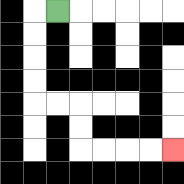{'start': '[2, 0]', 'end': '[7, 6]', 'path_directions': 'L,D,D,D,D,R,R,D,D,R,R,R,R', 'path_coordinates': '[[2, 0], [1, 0], [1, 1], [1, 2], [1, 3], [1, 4], [2, 4], [3, 4], [3, 5], [3, 6], [4, 6], [5, 6], [6, 6], [7, 6]]'}